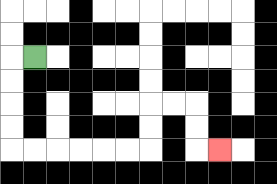{'start': '[1, 2]', 'end': '[9, 6]', 'path_directions': 'L,D,D,D,D,R,R,R,R,R,R,U,U,R,R,D,D,R', 'path_coordinates': '[[1, 2], [0, 2], [0, 3], [0, 4], [0, 5], [0, 6], [1, 6], [2, 6], [3, 6], [4, 6], [5, 6], [6, 6], [6, 5], [6, 4], [7, 4], [8, 4], [8, 5], [8, 6], [9, 6]]'}